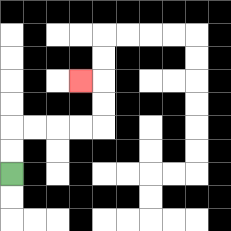{'start': '[0, 7]', 'end': '[3, 3]', 'path_directions': 'U,U,R,R,R,R,U,U,L', 'path_coordinates': '[[0, 7], [0, 6], [0, 5], [1, 5], [2, 5], [3, 5], [4, 5], [4, 4], [4, 3], [3, 3]]'}